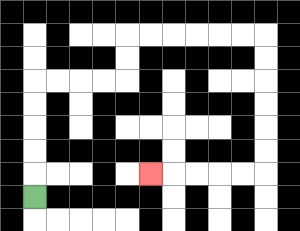{'start': '[1, 8]', 'end': '[6, 7]', 'path_directions': 'U,U,U,U,U,R,R,R,R,U,U,R,R,R,R,R,R,D,D,D,D,D,D,L,L,L,L,L', 'path_coordinates': '[[1, 8], [1, 7], [1, 6], [1, 5], [1, 4], [1, 3], [2, 3], [3, 3], [4, 3], [5, 3], [5, 2], [5, 1], [6, 1], [7, 1], [8, 1], [9, 1], [10, 1], [11, 1], [11, 2], [11, 3], [11, 4], [11, 5], [11, 6], [11, 7], [10, 7], [9, 7], [8, 7], [7, 7], [6, 7]]'}